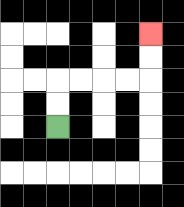{'start': '[2, 5]', 'end': '[6, 1]', 'path_directions': 'U,U,R,R,R,R,U,U', 'path_coordinates': '[[2, 5], [2, 4], [2, 3], [3, 3], [4, 3], [5, 3], [6, 3], [6, 2], [6, 1]]'}